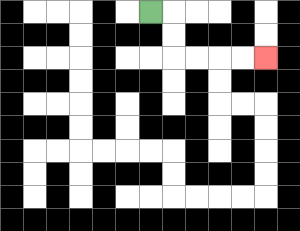{'start': '[6, 0]', 'end': '[11, 2]', 'path_directions': 'R,D,D,R,R,R,R', 'path_coordinates': '[[6, 0], [7, 0], [7, 1], [7, 2], [8, 2], [9, 2], [10, 2], [11, 2]]'}